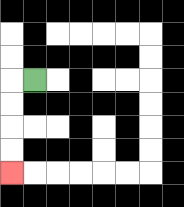{'start': '[1, 3]', 'end': '[0, 7]', 'path_directions': 'L,D,D,D,D', 'path_coordinates': '[[1, 3], [0, 3], [0, 4], [0, 5], [0, 6], [0, 7]]'}